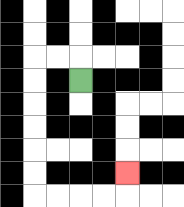{'start': '[3, 3]', 'end': '[5, 7]', 'path_directions': 'U,L,L,D,D,D,D,D,D,R,R,R,R,U', 'path_coordinates': '[[3, 3], [3, 2], [2, 2], [1, 2], [1, 3], [1, 4], [1, 5], [1, 6], [1, 7], [1, 8], [2, 8], [3, 8], [4, 8], [5, 8], [5, 7]]'}